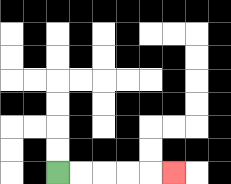{'start': '[2, 7]', 'end': '[7, 7]', 'path_directions': 'R,R,R,R,R', 'path_coordinates': '[[2, 7], [3, 7], [4, 7], [5, 7], [6, 7], [7, 7]]'}